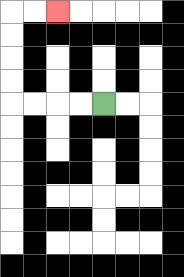{'start': '[4, 4]', 'end': '[2, 0]', 'path_directions': 'L,L,L,L,U,U,U,U,R,R', 'path_coordinates': '[[4, 4], [3, 4], [2, 4], [1, 4], [0, 4], [0, 3], [0, 2], [0, 1], [0, 0], [1, 0], [2, 0]]'}